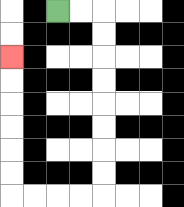{'start': '[2, 0]', 'end': '[0, 2]', 'path_directions': 'R,R,D,D,D,D,D,D,D,D,L,L,L,L,U,U,U,U,U,U', 'path_coordinates': '[[2, 0], [3, 0], [4, 0], [4, 1], [4, 2], [4, 3], [4, 4], [4, 5], [4, 6], [4, 7], [4, 8], [3, 8], [2, 8], [1, 8], [0, 8], [0, 7], [0, 6], [0, 5], [0, 4], [0, 3], [0, 2]]'}